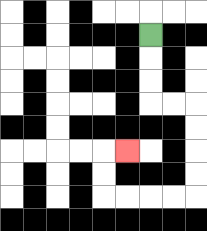{'start': '[6, 1]', 'end': '[5, 6]', 'path_directions': 'D,D,D,R,R,D,D,D,D,L,L,L,L,U,U,R', 'path_coordinates': '[[6, 1], [6, 2], [6, 3], [6, 4], [7, 4], [8, 4], [8, 5], [8, 6], [8, 7], [8, 8], [7, 8], [6, 8], [5, 8], [4, 8], [4, 7], [4, 6], [5, 6]]'}